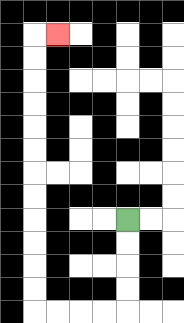{'start': '[5, 9]', 'end': '[2, 1]', 'path_directions': 'D,D,D,D,L,L,L,L,U,U,U,U,U,U,U,U,U,U,U,U,R', 'path_coordinates': '[[5, 9], [5, 10], [5, 11], [5, 12], [5, 13], [4, 13], [3, 13], [2, 13], [1, 13], [1, 12], [1, 11], [1, 10], [1, 9], [1, 8], [1, 7], [1, 6], [1, 5], [1, 4], [1, 3], [1, 2], [1, 1], [2, 1]]'}